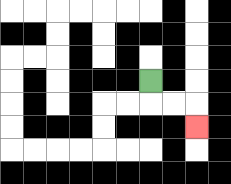{'start': '[6, 3]', 'end': '[8, 5]', 'path_directions': 'D,R,R,D', 'path_coordinates': '[[6, 3], [6, 4], [7, 4], [8, 4], [8, 5]]'}